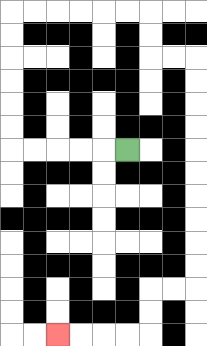{'start': '[5, 6]', 'end': '[2, 14]', 'path_directions': 'L,L,L,L,L,U,U,U,U,U,U,R,R,R,R,R,R,D,D,R,R,D,D,D,D,D,D,D,D,D,D,L,L,D,D,L,L,L,L', 'path_coordinates': '[[5, 6], [4, 6], [3, 6], [2, 6], [1, 6], [0, 6], [0, 5], [0, 4], [0, 3], [0, 2], [0, 1], [0, 0], [1, 0], [2, 0], [3, 0], [4, 0], [5, 0], [6, 0], [6, 1], [6, 2], [7, 2], [8, 2], [8, 3], [8, 4], [8, 5], [8, 6], [8, 7], [8, 8], [8, 9], [8, 10], [8, 11], [8, 12], [7, 12], [6, 12], [6, 13], [6, 14], [5, 14], [4, 14], [3, 14], [2, 14]]'}